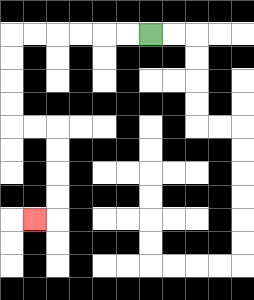{'start': '[6, 1]', 'end': '[1, 9]', 'path_directions': 'L,L,L,L,L,L,D,D,D,D,R,R,D,D,D,D,L', 'path_coordinates': '[[6, 1], [5, 1], [4, 1], [3, 1], [2, 1], [1, 1], [0, 1], [0, 2], [0, 3], [0, 4], [0, 5], [1, 5], [2, 5], [2, 6], [2, 7], [2, 8], [2, 9], [1, 9]]'}